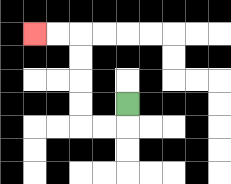{'start': '[5, 4]', 'end': '[1, 1]', 'path_directions': 'D,L,L,U,U,U,U,L,L', 'path_coordinates': '[[5, 4], [5, 5], [4, 5], [3, 5], [3, 4], [3, 3], [3, 2], [3, 1], [2, 1], [1, 1]]'}